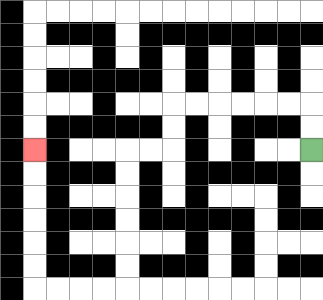{'start': '[13, 6]', 'end': '[1, 6]', 'path_directions': 'U,U,L,L,L,L,L,L,D,D,L,L,D,D,D,D,D,D,L,L,L,L,U,U,U,U,U,U', 'path_coordinates': '[[13, 6], [13, 5], [13, 4], [12, 4], [11, 4], [10, 4], [9, 4], [8, 4], [7, 4], [7, 5], [7, 6], [6, 6], [5, 6], [5, 7], [5, 8], [5, 9], [5, 10], [5, 11], [5, 12], [4, 12], [3, 12], [2, 12], [1, 12], [1, 11], [1, 10], [1, 9], [1, 8], [1, 7], [1, 6]]'}